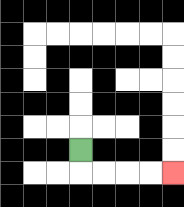{'start': '[3, 6]', 'end': '[7, 7]', 'path_directions': 'D,R,R,R,R', 'path_coordinates': '[[3, 6], [3, 7], [4, 7], [5, 7], [6, 7], [7, 7]]'}